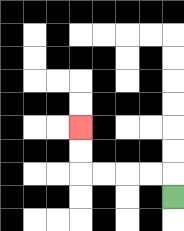{'start': '[7, 8]', 'end': '[3, 5]', 'path_directions': 'U,L,L,L,L,U,U', 'path_coordinates': '[[7, 8], [7, 7], [6, 7], [5, 7], [4, 7], [3, 7], [3, 6], [3, 5]]'}